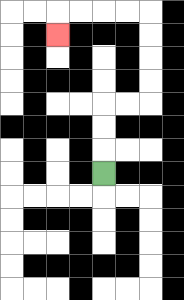{'start': '[4, 7]', 'end': '[2, 1]', 'path_directions': 'U,U,U,R,R,U,U,U,U,L,L,L,L,D', 'path_coordinates': '[[4, 7], [4, 6], [4, 5], [4, 4], [5, 4], [6, 4], [6, 3], [6, 2], [6, 1], [6, 0], [5, 0], [4, 0], [3, 0], [2, 0], [2, 1]]'}